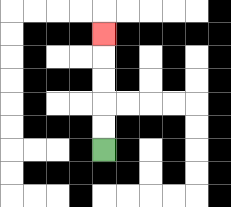{'start': '[4, 6]', 'end': '[4, 1]', 'path_directions': 'U,U,U,U,U', 'path_coordinates': '[[4, 6], [4, 5], [4, 4], [4, 3], [4, 2], [4, 1]]'}